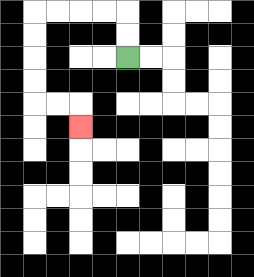{'start': '[5, 2]', 'end': '[3, 5]', 'path_directions': 'U,U,L,L,L,L,D,D,D,D,R,R,D', 'path_coordinates': '[[5, 2], [5, 1], [5, 0], [4, 0], [3, 0], [2, 0], [1, 0], [1, 1], [1, 2], [1, 3], [1, 4], [2, 4], [3, 4], [3, 5]]'}